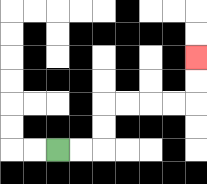{'start': '[2, 6]', 'end': '[8, 2]', 'path_directions': 'R,R,U,U,R,R,R,R,U,U', 'path_coordinates': '[[2, 6], [3, 6], [4, 6], [4, 5], [4, 4], [5, 4], [6, 4], [7, 4], [8, 4], [8, 3], [8, 2]]'}